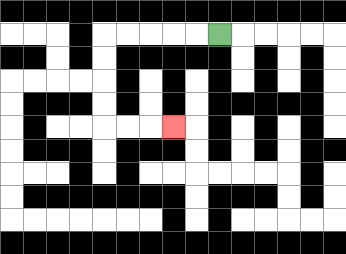{'start': '[9, 1]', 'end': '[7, 5]', 'path_directions': 'L,L,L,L,L,D,D,D,D,R,R,R', 'path_coordinates': '[[9, 1], [8, 1], [7, 1], [6, 1], [5, 1], [4, 1], [4, 2], [4, 3], [4, 4], [4, 5], [5, 5], [6, 5], [7, 5]]'}